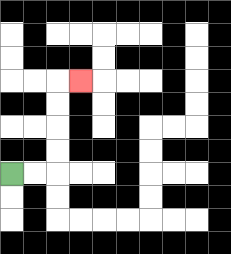{'start': '[0, 7]', 'end': '[3, 3]', 'path_directions': 'R,R,U,U,U,U,R', 'path_coordinates': '[[0, 7], [1, 7], [2, 7], [2, 6], [2, 5], [2, 4], [2, 3], [3, 3]]'}